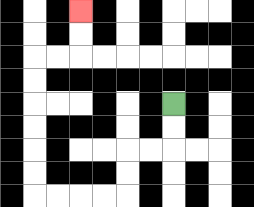{'start': '[7, 4]', 'end': '[3, 0]', 'path_directions': 'D,D,L,L,D,D,L,L,L,L,U,U,U,U,U,U,R,R,U,U', 'path_coordinates': '[[7, 4], [7, 5], [7, 6], [6, 6], [5, 6], [5, 7], [5, 8], [4, 8], [3, 8], [2, 8], [1, 8], [1, 7], [1, 6], [1, 5], [1, 4], [1, 3], [1, 2], [2, 2], [3, 2], [3, 1], [3, 0]]'}